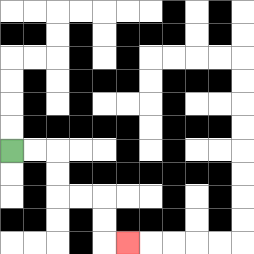{'start': '[0, 6]', 'end': '[5, 10]', 'path_directions': 'R,R,D,D,R,R,D,D,R', 'path_coordinates': '[[0, 6], [1, 6], [2, 6], [2, 7], [2, 8], [3, 8], [4, 8], [4, 9], [4, 10], [5, 10]]'}